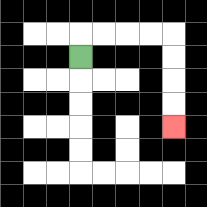{'start': '[3, 2]', 'end': '[7, 5]', 'path_directions': 'U,R,R,R,R,D,D,D,D', 'path_coordinates': '[[3, 2], [3, 1], [4, 1], [5, 1], [6, 1], [7, 1], [7, 2], [7, 3], [7, 4], [7, 5]]'}